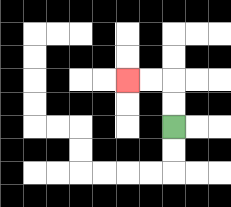{'start': '[7, 5]', 'end': '[5, 3]', 'path_directions': 'U,U,L,L', 'path_coordinates': '[[7, 5], [7, 4], [7, 3], [6, 3], [5, 3]]'}